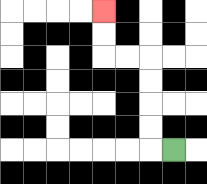{'start': '[7, 6]', 'end': '[4, 0]', 'path_directions': 'L,U,U,U,U,L,L,U,U', 'path_coordinates': '[[7, 6], [6, 6], [6, 5], [6, 4], [6, 3], [6, 2], [5, 2], [4, 2], [4, 1], [4, 0]]'}